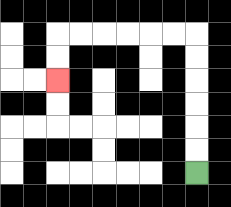{'start': '[8, 7]', 'end': '[2, 3]', 'path_directions': 'U,U,U,U,U,U,L,L,L,L,L,L,D,D', 'path_coordinates': '[[8, 7], [8, 6], [8, 5], [8, 4], [8, 3], [8, 2], [8, 1], [7, 1], [6, 1], [5, 1], [4, 1], [3, 1], [2, 1], [2, 2], [2, 3]]'}